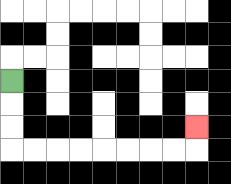{'start': '[0, 3]', 'end': '[8, 5]', 'path_directions': 'D,D,D,R,R,R,R,R,R,R,R,U', 'path_coordinates': '[[0, 3], [0, 4], [0, 5], [0, 6], [1, 6], [2, 6], [3, 6], [4, 6], [5, 6], [6, 6], [7, 6], [8, 6], [8, 5]]'}